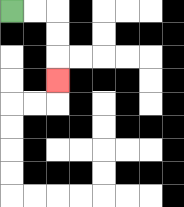{'start': '[0, 0]', 'end': '[2, 3]', 'path_directions': 'R,R,D,D,D', 'path_coordinates': '[[0, 0], [1, 0], [2, 0], [2, 1], [2, 2], [2, 3]]'}